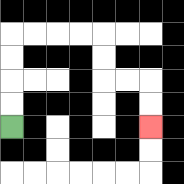{'start': '[0, 5]', 'end': '[6, 5]', 'path_directions': 'U,U,U,U,R,R,R,R,D,D,R,R,D,D', 'path_coordinates': '[[0, 5], [0, 4], [0, 3], [0, 2], [0, 1], [1, 1], [2, 1], [3, 1], [4, 1], [4, 2], [4, 3], [5, 3], [6, 3], [6, 4], [6, 5]]'}